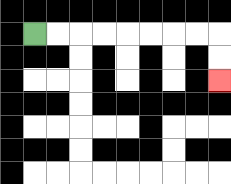{'start': '[1, 1]', 'end': '[9, 3]', 'path_directions': 'R,R,R,R,R,R,R,R,D,D', 'path_coordinates': '[[1, 1], [2, 1], [3, 1], [4, 1], [5, 1], [6, 1], [7, 1], [8, 1], [9, 1], [9, 2], [9, 3]]'}